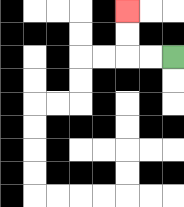{'start': '[7, 2]', 'end': '[5, 0]', 'path_directions': 'L,L,U,U', 'path_coordinates': '[[7, 2], [6, 2], [5, 2], [5, 1], [5, 0]]'}